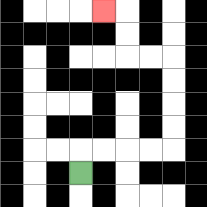{'start': '[3, 7]', 'end': '[4, 0]', 'path_directions': 'U,R,R,R,R,U,U,U,U,L,L,U,U,L', 'path_coordinates': '[[3, 7], [3, 6], [4, 6], [5, 6], [6, 6], [7, 6], [7, 5], [7, 4], [7, 3], [7, 2], [6, 2], [5, 2], [5, 1], [5, 0], [4, 0]]'}